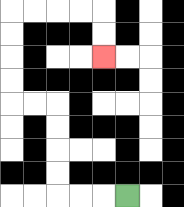{'start': '[5, 8]', 'end': '[4, 2]', 'path_directions': 'L,L,L,U,U,U,U,L,L,U,U,U,U,R,R,R,R,D,D', 'path_coordinates': '[[5, 8], [4, 8], [3, 8], [2, 8], [2, 7], [2, 6], [2, 5], [2, 4], [1, 4], [0, 4], [0, 3], [0, 2], [0, 1], [0, 0], [1, 0], [2, 0], [3, 0], [4, 0], [4, 1], [4, 2]]'}